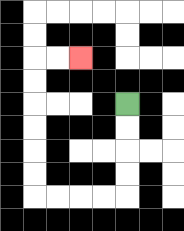{'start': '[5, 4]', 'end': '[3, 2]', 'path_directions': 'D,D,D,D,L,L,L,L,U,U,U,U,U,U,R,R', 'path_coordinates': '[[5, 4], [5, 5], [5, 6], [5, 7], [5, 8], [4, 8], [3, 8], [2, 8], [1, 8], [1, 7], [1, 6], [1, 5], [1, 4], [1, 3], [1, 2], [2, 2], [3, 2]]'}